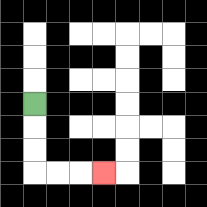{'start': '[1, 4]', 'end': '[4, 7]', 'path_directions': 'D,D,D,R,R,R', 'path_coordinates': '[[1, 4], [1, 5], [1, 6], [1, 7], [2, 7], [3, 7], [4, 7]]'}